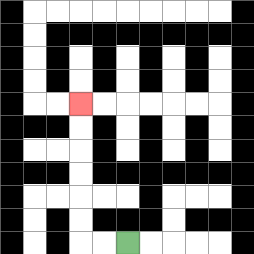{'start': '[5, 10]', 'end': '[3, 4]', 'path_directions': 'L,L,U,U,U,U,U,U', 'path_coordinates': '[[5, 10], [4, 10], [3, 10], [3, 9], [3, 8], [3, 7], [3, 6], [3, 5], [3, 4]]'}